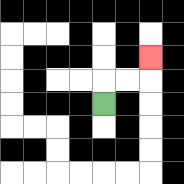{'start': '[4, 4]', 'end': '[6, 2]', 'path_directions': 'U,R,R,U', 'path_coordinates': '[[4, 4], [4, 3], [5, 3], [6, 3], [6, 2]]'}